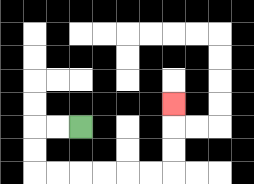{'start': '[3, 5]', 'end': '[7, 4]', 'path_directions': 'L,L,D,D,R,R,R,R,R,R,U,U,U', 'path_coordinates': '[[3, 5], [2, 5], [1, 5], [1, 6], [1, 7], [2, 7], [3, 7], [4, 7], [5, 7], [6, 7], [7, 7], [7, 6], [7, 5], [7, 4]]'}